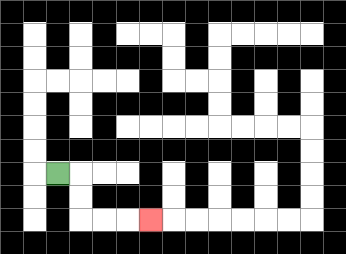{'start': '[2, 7]', 'end': '[6, 9]', 'path_directions': 'R,D,D,R,R,R', 'path_coordinates': '[[2, 7], [3, 7], [3, 8], [3, 9], [4, 9], [5, 9], [6, 9]]'}